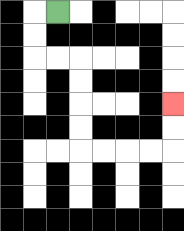{'start': '[2, 0]', 'end': '[7, 4]', 'path_directions': 'L,D,D,R,R,D,D,D,D,R,R,R,R,U,U', 'path_coordinates': '[[2, 0], [1, 0], [1, 1], [1, 2], [2, 2], [3, 2], [3, 3], [3, 4], [3, 5], [3, 6], [4, 6], [5, 6], [6, 6], [7, 6], [7, 5], [7, 4]]'}